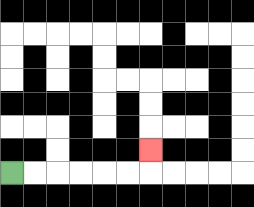{'start': '[0, 7]', 'end': '[6, 6]', 'path_directions': 'R,R,R,R,R,R,U', 'path_coordinates': '[[0, 7], [1, 7], [2, 7], [3, 7], [4, 7], [5, 7], [6, 7], [6, 6]]'}